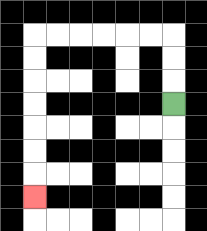{'start': '[7, 4]', 'end': '[1, 8]', 'path_directions': 'U,U,U,L,L,L,L,L,L,D,D,D,D,D,D,D', 'path_coordinates': '[[7, 4], [7, 3], [7, 2], [7, 1], [6, 1], [5, 1], [4, 1], [3, 1], [2, 1], [1, 1], [1, 2], [1, 3], [1, 4], [1, 5], [1, 6], [1, 7], [1, 8]]'}